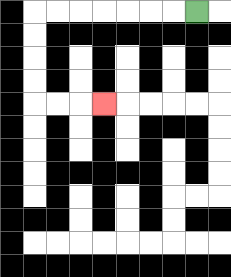{'start': '[8, 0]', 'end': '[4, 4]', 'path_directions': 'L,L,L,L,L,L,L,D,D,D,D,R,R,R', 'path_coordinates': '[[8, 0], [7, 0], [6, 0], [5, 0], [4, 0], [3, 0], [2, 0], [1, 0], [1, 1], [1, 2], [1, 3], [1, 4], [2, 4], [3, 4], [4, 4]]'}